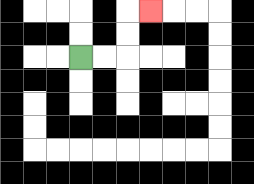{'start': '[3, 2]', 'end': '[6, 0]', 'path_directions': 'R,R,U,U,R', 'path_coordinates': '[[3, 2], [4, 2], [5, 2], [5, 1], [5, 0], [6, 0]]'}